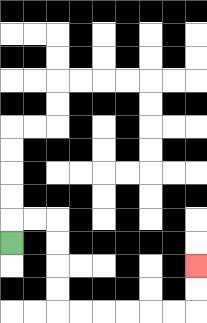{'start': '[0, 10]', 'end': '[8, 11]', 'path_directions': 'U,R,R,D,D,D,D,R,R,R,R,R,R,U,U', 'path_coordinates': '[[0, 10], [0, 9], [1, 9], [2, 9], [2, 10], [2, 11], [2, 12], [2, 13], [3, 13], [4, 13], [5, 13], [6, 13], [7, 13], [8, 13], [8, 12], [8, 11]]'}